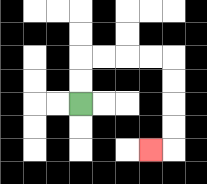{'start': '[3, 4]', 'end': '[6, 6]', 'path_directions': 'U,U,R,R,R,R,D,D,D,D,L', 'path_coordinates': '[[3, 4], [3, 3], [3, 2], [4, 2], [5, 2], [6, 2], [7, 2], [7, 3], [7, 4], [7, 5], [7, 6], [6, 6]]'}